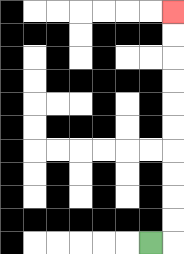{'start': '[6, 10]', 'end': '[7, 0]', 'path_directions': 'R,U,U,U,U,U,U,U,U,U,U', 'path_coordinates': '[[6, 10], [7, 10], [7, 9], [7, 8], [7, 7], [7, 6], [7, 5], [7, 4], [7, 3], [7, 2], [7, 1], [7, 0]]'}